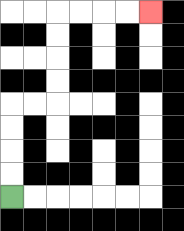{'start': '[0, 8]', 'end': '[6, 0]', 'path_directions': 'U,U,U,U,R,R,U,U,U,U,R,R,R,R', 'path_coordinates': '[[0, 8], [0, 7], [0, 6], [0, 5], [0, 4], [1, 4], [2, 4], [2, 3], [2, 2], [2, 1], [2, 0], [3, 0], [4, 0], [5, 0], [6, 0]]'}